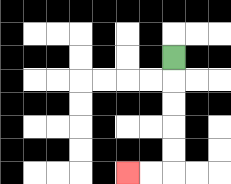{'start': '[7, 2]', 'end': '[5, 7]', 'path_directions': 'D,D,D,D,D,L,L', 'path_coordinates': '[[7, 2], [7, 3], [7, 4], [7, 5], [7, 6], [7, 7], [6, 7], [5, 7]]'}